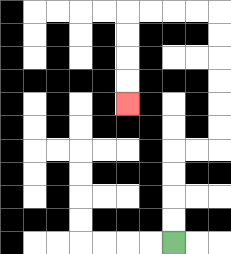{'start': '[7, 10]', 'end': '[5, 4]', 'path_directions': 'U,U,U,U,R,R,U,U,U,U,U,U,L,L,L,L,D,D,D,D', 'path_coordinates': '[[7, 10], [7, 9], [7, 8], [7, 7], [7, 6], [8, 6], [9, 6], [9, 5], [9, 4], [9, 3], [9, 2], [9, 1], [9, 0], [8, 0], [7, 0], [6, 0], [5, 0], [5, 1], [5, 2], [5, 3], [5, 4]]'}